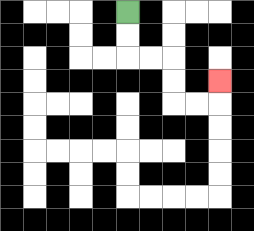{'start': '[5, 0]', 'end': '[9, 3]', 'path_directions': 'D,D,R,R,D,D,R,R,U', 'path_coordinates': '[[5, 0], [5, 1], [5, 2], [6, 2], [7, 2], [7, 3], [7, 4], [8, 4], [9, 4], [9, 3]]'}